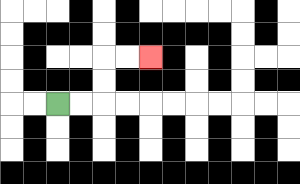{'start': '[2, 4]', 'end': '[6, 2]', 'path_directions': 'R,R,U,U,R,R', 'path_coordinates': '[[2, 4], [3, 4], [4, 4], [4, 3], [4, 2], [5, 2], [6, 2]]'}